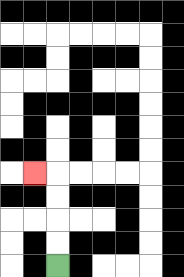{'start': '[2, 11]', 'end': '[1, 7]', 'path_directions': 'U,U,U,U,L', 'path_coordinates': '[[2, 11], [2, 10], [2, 9], [2, 8], [2, 7], [1, 7]]'}